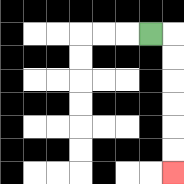{'start': '[6, 1]', 'end': '[7, 7]', 'path_directions': 'R,D,D,D,D,D,D', 'path_coordinates': '[[6, 1], [7, 1], [7, 2], [7, 3], [7, 4], [7, 5], [7, 6], [7, 7]]'}